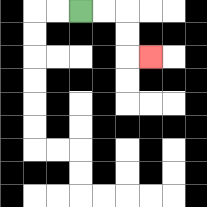{'start': '[3, 0]', 'end': '[6, 2]', 'path_directions': 'R,R,D,D,R', 'path_coordinates': '[[3, 0], [4, 0], [5, 0], [5, 1], [5, 2], [6, 2]]'}